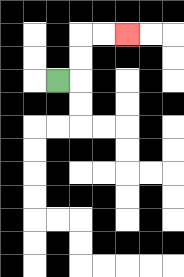{'start': '[2, 3]', 'end': '[5, 1]', 'path_directions': 'R,U,U,R,R', 'path_coordinates': '[[2, 3], [3, 3], [3, 2], [3, 1], [4, 1], [5, 1]]'}